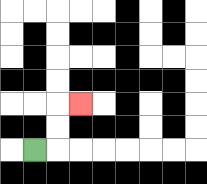{'start': '[1, 6]', 'end': '[3, 4]', 'path_directions': 'R,U,U,R', 'path_coordinates': '[[1, 6], [2, 6], [2, 5], [2, 4], [3, 4]]'}